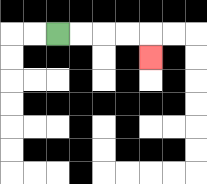{'start': '[2, 1]', 'end': '[6, 2]', 'path_directions': 'R,R,R,R,D', 'path_coordinates': '[[2, 1], [3, 1], [4, 1], [5, 1], [6, 1], [6, 2]]'}